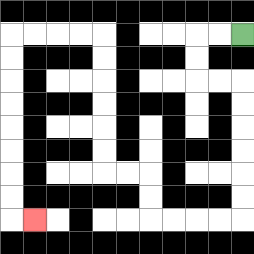{'start': '[10, 1]', 'end': '[1, 9]', 'path_directions': 'L,L,D,D,R,R,D,D,D,D,D,D,L,L,L,L,U,U,L,L,U,U,U,U,U,U,L,L,L,L,D,D,D,D,D,D,D,D,R', 'path_coordinates': '[[10, 1], [9, 1], [8, 1], [8, 2], [8, 3], [9, 3], [10, 3], [10, 4], [10, 5], [10, 6], [10, 7], [10, 8], [10, 9], [9, 9], [8, 9], [7, 9], [6, 9], [6, 8], [6, 7], [5, 7], [4, 7], [4, 6], [4, 5], [4, 4], [4, 3], [4, 2], [4, 1], [3, 1], [2, 1], [1, 1], [0, 1], [0, 2], [0, 3], [0, 4], [0, 5], [0, 6], [0, 7], [0, 8], [0, 9], [1, 9]]'}